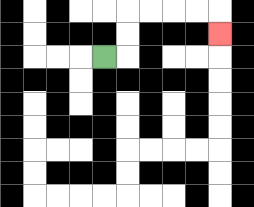{'start': '[4, 2]', 'end': '[9, 1]', 'path_directions': 'R,U,U,R,R,R,R,D', 'path_coordinates': '[[4, 2], [5, 2], [5, 1], [5, 0], [6, 0], [7, 0], [8, 0], [9, 0], [9, 1]]'}